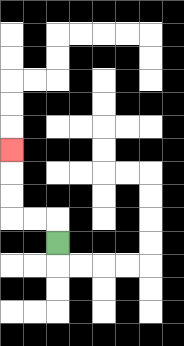{'start': '[2, 10]', 'end': '[0, 6]', 'path_directions': 'U,L,L,U,U,U', 'path_coordinates': '[[2, 10], [2, 9], [1, 9], [0, 9], [0, 8], [0, 7], [0, 6]]'}